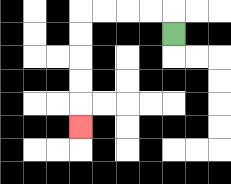{'start': '[7, 1]', 'end': '[3, 5]', 'path_directions': 'U,L,L,L,L,D,D,D,D,D', 'path_coordinates': '[[7, 1], [7, 0], [6, 0], [5, 0], [4, 0], [3, 0], [3, 1], [3, 2], [3, 3], [3, 4], [3, 5]]'}